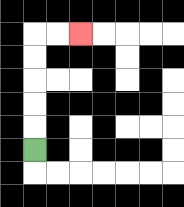{'start': '[1, 6]', 'end': '[3, 1]', 'path_directions': 'U,U,U,U,U,R,R', 'path_coordinates': '[[1, 6], [1, 5], [1, 4], [1, 3], [1, 2], [1, 1], [2, 1], [3, 1]]'}